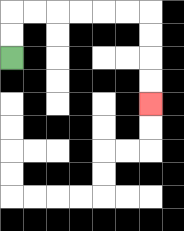{'start': '[0, 2]', 'end': '[6, 4]', 'path_directions': 'U,U,R,R,R,R,R,R,D,D,D,D', 'path_coordinates': '[[0, 2], [0, 1], [0, 0], [1, 0], [2, 0], [3, 0], [4, 0], [5, 0], [6, 0], [6, 1], [6, 2], [6, 3], [6, 4]]'}